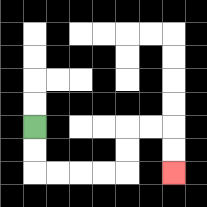{'start': '[1, 5]', 'end': '[7, 7]', 'path_directions': 'D,D,R,R,R,R,U,U,R,R,D,D', 'path_coordinates': '[[1, 5], [1, 6], [1, 7], [2, 7], [3, 7], [4, 7], [5, 7], [5, 6], [5, 5], [6, 5], [7, 5], [7, 6], [7, 7]]'}